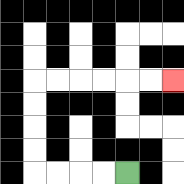{'start': '[5, 7]', 'end': '[7, 3]', 'path_directions': 'L,L,L,L,U,U,U,U,R,R,R,R,R,R', 'path_coordinates': '[[5, 7], [4, 7], [3, 7], [2, 7], [1, 7], [1, 6], [1, 5], [1, 4], [1, 3], [2, 3], [3, 3], [4, 3], [5, 3], [6, 3], [7, 3]]'}